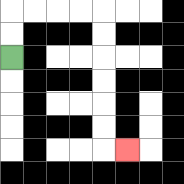{'start': '[0, 2]', 'end': '[5, 6]', 'path_directions': 'U,U,R,R,R,R,D,D,D,D,D,D,R', 'path_coordinates': '[[0, 2], [0, 1], [0, 0], [1, 0], [2, 0], [3, 0], [4, 0], [4, 1], [4, 2], [4, 3], [4, 4], [4, 5], [4, 6], [5, 6]]'}